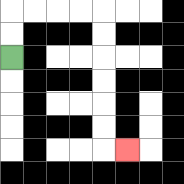{'start': '[0, 2]', 'end': '[5, 6]', 'path_directions': 'U,U,R,R,R,R,D,D,D,D,D,D,R', 'path_coordinates': '[[0, 2], [0, 1], [0, 0], [1, 0], [2, 0], [3, 0], [4, 0], [4, 1], [4, 2], [4, 3], [4, 4], [4, 5], [4, 6], [5, 6]]'}